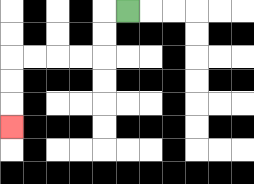{'start': '[5, 0]', 'end': '[0, 5]', 'path_directions': 'L,D,D,L,L,L,L,D,D,D', 'path_coordinates': '[[5, 0], [4, 0], [4, 1], [4, 2], [3, 2], [2, 2], [1, 2], [0, 2], [0, 3], [0, 4], [0, 5]]'}